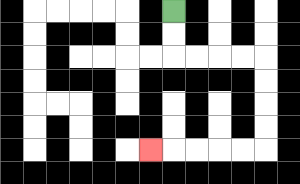{'start': '[7, 0]', 'end': '[6, 6]', 'path_directions': 'D,D,R,R,R,R,D,D,D,D,L,L,L,L,L', 'path_coordinates': '[[7, 0], [7, 1], [7, 2], [8, 2], [9, 2], [10, 2], [11, 2], [11, 3], [11, 4], [11, 5], [11, 6], [10, 6], [9, 6], [8, 6], [7, 6], [6, 6]]'}